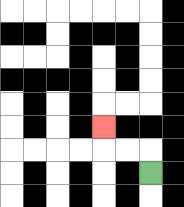{'start': '[6, 7]', 'end': '[4, 5]', 'path_directions': 'U,L,L,U', 'path_coordinates': '[[6, 7], [6, 6], [5, 6], [4, 6], [4, 5]]'}